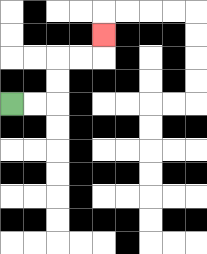{'start': '[0, 4]', 'end': '[4, 1]', 'path_directions': 'R,R,U,U,R,R,U', 'path_coordinates': '[[0, 4], [1, 4], [2, 4], [2, 3], [2, 2], [3, 2], [4, 2], [4, 1]]'}